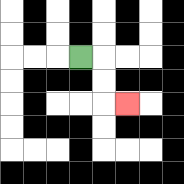{'start': '[3, 2]', 'end': '[5, 4]', 'path_directions': 'R,D,D,R', 'path_coordinates': '[[3, 2], [4, 2], [4, 3], [4, 4], [5, 4]]'}